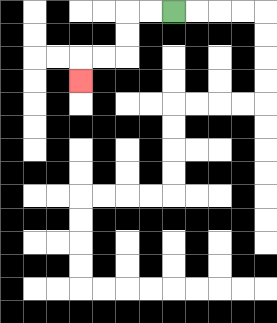{'start': '[7, 0]', 'end': '[3, 3]', 'path_directions': 'L,L,D,D,L,L,D', 'path_coordinates': '[[7, 0], [6, 0], [5, 0], [5, 1], [5, 2], [4, 2], [3, 2], [3, 3]]'}